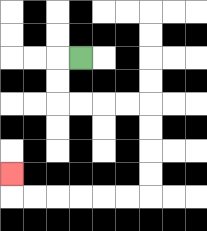{'start': '[3, 2]', 'end': '[0, 7]', 'path_directions': 'L,D,D,R,R,R,R,D,D,D,D,L,L,L,L,L,L,U', 'path_coordinates': '[[3, 2], [2, 2], [2, 3], [2, 4], [3, 4], [4, 4], [5, 4], [6, 4], [6, 5], [6, 6], [6, 7], [6, 8], [5, 8], [4, 8], [3, 8], [2, 8], [1, 8], [0, 8], [0, 7]]'}